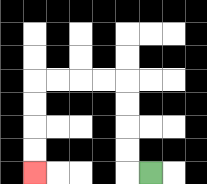{'start': '[6, 7]', 'end': '[1, 7]', 'path_directions': 'L,U,U,U,U,L,L,L,L,D,D,D,D', 'path_coordinates': '[[6, 7], [5, 7], [5, 6], [5, 5], [5, 4], [5, 3], [4, 3], [3, 3], [2, 3], [1, 3], [1, 4], [1, 5], [1, 6], [1, 7]]'}